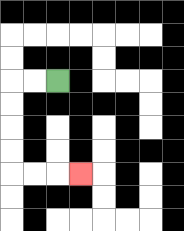{'start': '[2, 3]', 'end': '[3, 7]', 'path_directions': 'L,L,D,D,D,D,R,R,R', 'path_coordinates': '[[2, 3], [1, 3], [0, 3], [0, 4], [0, 5], [0, 6], [0, 7], [1, 7], [2, 7], [3, 7]]'}